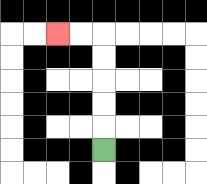{'start': '[4, 6]', 'end': '[2, 1]', 'path_directions': 'U,U,U,U,U,L,L', 'path_coordinates': '[[4, 6], [4, 5], [4, 4], [4, 3], [4, 2], [4, 1], [3, 1], [2, 1]]'}